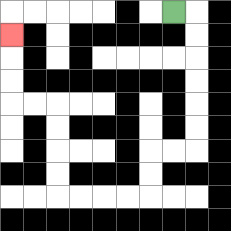{'start': '[7, 0]', 'end': '[0, 1]', 'path_directions': 'R,D,D,D,D,D,D,L,L,D,D,L,L,L,L,U,U,U,U,L,L,U,U,U', 'path_coordinates': '[[7, 0], [8, 0], [8, 1], [8, 2], [8, 3], [8, 4], [8, 5], [8, 6], [7, 6], [6, 6], [6, 7], [6, 8], [5, 8], [4, 8], [3, 8], [2, 8], [2, 7], [2, 6], [2, 5], [2, 4], [1, 4], [0, 4], [0, 3], [0, 2], [0, 1]]'}